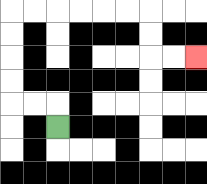{'start': '[2, 5]', 'end': '[8, 2]', 'path_directions': 'U,L,L,U,U,U,U,R,R,R,R,R,R,D,D,R,R', 'path_coordinates': '[[2, 5], [2, 4], [1, 4], [0, 4], [0, 3], [0, 2], [0, 1], [0, 0], [1, 0], [2, 0], [3, 0], [4, 0], [5, 0], [6, 0], [6, 1], [6, 2], [7, 2], [8, 2]]'}